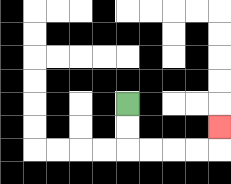{'start': '[5, 4]', 'end': '[9, 5]', 'path_directions': 'D,D,R,R,R,R,U', 'path_coordinates': '[[5, 4], [5, 5], [5, 6], [6, 6], [7, 6], [8, 6], [9, 6], [9, 5]]'}